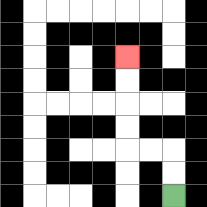{'start': '[7, 8]', 'end': '[5, 2]', 'path_directions': 'U,U,L,L,U,U,U,U', 'path_coordinates': '[[7, 8], [7, 7], [7, 6], [6, 6], [5, 6], [5, 5], [5, 4], [5, 3], [5, 2]]'}